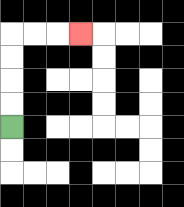{'start': '[0, 5]', 'end': '[3, 1]', 'path_directions': 'U,U,U,U,R,R,R', 'path_coordinates': '[[0, 5], [0, 4], [0, 3], [0, 2], [0, 1], [1, 1], [2, 1], [3, 1]]'}